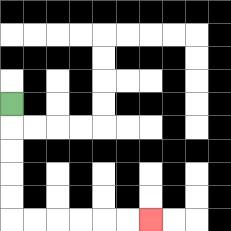{'start': '[0, 4]', 'end': '[6, 9]', 'path_directions': 'D,D,D,D,D,R,R,R,R,R,R', 'path_coordinates': '[[0, 4], [0, 5], [0, 6], [0, 7], [0, 8], [0, 9], [1, 9], [2, 9], [3, 9], [4, 9], [5, 9], [6, 9]]'}